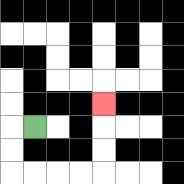{'start': '[1, 5]', 'end': '[4, 4]', 'path_directions': 'L,D,D,R,R,R,R,U,U,U', 'path_coordinates': '[[1, 5], [0, 5], [0, 6], [0, 7], [1, 7], [2, 7], [3, 7], [4, 7], [4, 6], [4, 5], [4, 4]]'}